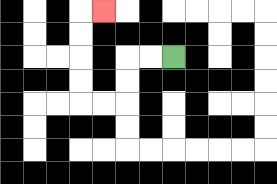{'start': '[7, 2]', 'end': '[4, 0]', 'path_directions': 'L,L,D,D,L,L,U,U,U,U,R', 'path_coordinates': '[[7, 2], [6, 2], [5, 2], [5, 3], [5, 4], [4, 4], [3, 4], [3, 3], [3, 2], [3, 1], [3, 0], [4, 0]]'}